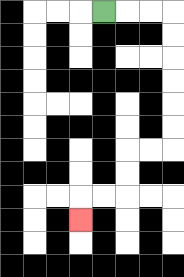{'start': '[4, 0]', 'end': '[3, 9]', 'path_directions': 'R,R,R,D,D,D,D,D,D,L,L,D,D,L,L,D', 'path_coordinates': '[[4, 0], [5, 0], [6, 0], [7, 0], [7, 1], [7, 2], [7, 3], [7, 4], [7, 5], [7, 6], [6, 6], [5, 6], [5, 7], [5, 8], [4, 8], [3, 8], [3, 9]]'}